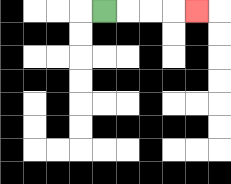{'start': '[4, 0]', 'end': '[8, 0]', 'path_directions': 'R,R,R,R', 'path_coordinates': '[[4, 0], [5, 0], [6, 0], [7, 0], [8, 0]]'}